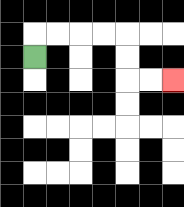{'start': '[1, 2]', 'end': '[7, 3]', 'path_directions': 'U,R,R,R,R,D,D,R,R', 'path_coordinates': '[[1, 2], [1, 1], [2, 1], [3, 1], [4, 1], [5, 1], [5, 2], [5, 3], [6, 3], [7, 3]]'}